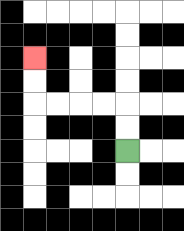{'start': '[5, 6]', 'end': '[1, 2]', 'path_directions': 'U,U,L,L,L,L,U,U', 'path_coordinates': '[[5, 6], [5, 5], [5, 4], [4, 4], [3, 4], [2, 4], [1, 4], [1, 3], [1, 2]]'}